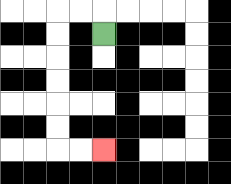{'start': '[4, 1]', 'end': '[4, 6]', 'path_directions': 'U,L,L,D,D,D,D,D,D,R,R', 'path_coordinates': '[[4, 1], [4, 0], [3, 0], [2, 0], [2, 1], [2, 2], [2, 3], [2, 4], [2, 5], [2, 6], [3, 6], [4, 6]]'}